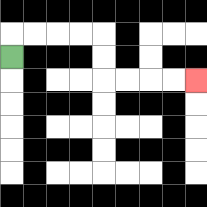{'start': '[0, 2]', 'end': '[8, 3]', 'path_directions': 'U,R,R,R,R,D,D,R,R,R,R', 'path_coordinates': '[[0, 2], [0, 1], [1, 1], [2, 1], [3, 1], [4, 1], [4, 2], [4, 3], [5, 3], [6, 3], [7, 3], [8, 3]]'}